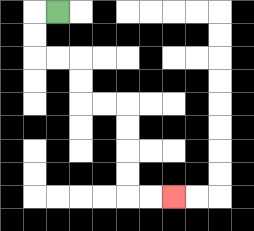{'start': '[2, 0]', 'end': '[7, 8]', 'path_directions': 'L,D,D,R,R,D,D,R,R,D,D,D,D,R,R', 'path_coordinates': '[[2, 0], [1, 0], [1, 1], [1, 2], [2, 2], [3, 2], [3, 3], [3, 4], [4, 4], [5, 4], [5, 5], [5, 6], [5, 7], [5, 8], [6, 8], [7, 8]]'}